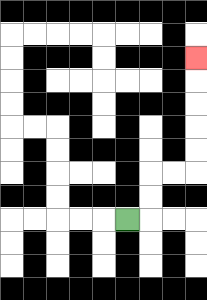{'start': '[5, 9]', 'end': '[8, 2]', 'path_directions': 'R,U,U,R,R,U,U,U,U,U', 'path_coordinates': '[[5, 9], [6, 9], [6, 8], [6, 7], [7, 7], [8, 7], [8, 6], [8, 5], [8, 4], [8, 3], [8, 2]]'}